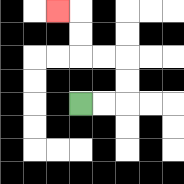{'start': '[3, 4]', 'end': '[2, 0]', 'path_directions': 'R,R,U,U,L,L,U,U,L', 'path_coordinates': '[[3, 4], [4, 4], [5, 4], [5, 3], [5, 2], [4, 2], [3, 2], [3, 1], [3, 0], [2, 0]]'}